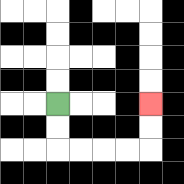{'start': '[2, 4]', 'end': '[6, 4]', 'path_directions': 'D,D,R,R,R,R,U,U', 'path_coordinates': '[[2, 4], [2, 5], [2, 6], [3, 6], [4, 6], [5, 6], [6, 6], [6, 5], [6, 4]]'}